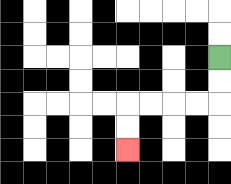{'start': '[9, 2]', 'end': '[5, 6]', 'path_directions': 'D,D,L,L,L,L,D,D', 'path_coordinates': '[[9, 2], [9, 3], [9, 4], [8, 4], [7, 4], [6, 4], [5, 4], [5, 5], [5, 6]]'}